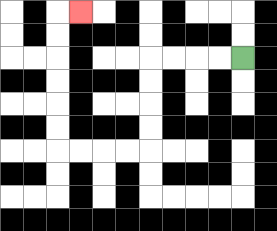{'start': '[10, 2]', 'end': '[3, 0]', 'path_directions': 'L,L,L,L,D,D,D,D,L,L,L,L,U,U,U,U,U,U,R', 'path_coordinates': '[[10, 2], [9, 2], [8, 2], [7, 2], [6, 2], [6, 3], [6, 4], [6, 5], [6, 6], [5, 6], [4, 6], [3, 6], [2, 6], [2, 5], [2, 4], [2, 3], [2, 2], [2, 1], [2, 0], [3, 0]]'}